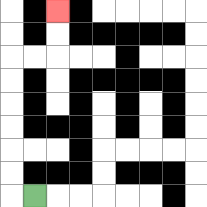{'start': '[1, 8]', 'end': '[2, 0]', 'path_directions': 'L,U,U,U,U,U,U,R,R,U,U', 'path_coordinates': '[[1, 8], [0, 8], [0, 7], [0, 6], [0, 5], [0, 4], [0, 3], [0, 2], [1, 2], [2, 2], [2, 1], [2, 0]]'}